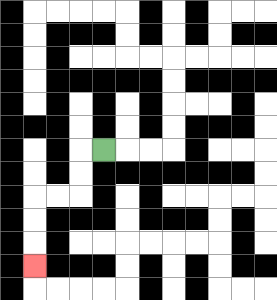{'start': '[4, 6]', 'end': '[1, 11]', 'path_directions': 'L,D,D,L,L,D,D,D', 'path_coordinates': '[[4, 6], [3, 6], [3, 7], [3, 8], [2, 8], [1, 8], [1, 9], [1, 10], [1, 11]]'}